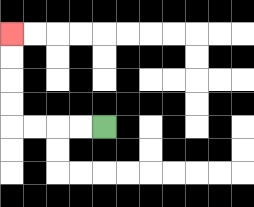{'start': '[4, 5]', 'end': '[0, 1]', 'path_directions': 'L,L,L,L,U,U,U,U', 'path_coordinates': '[[4, 5], [3, 5], [2, 5], [1, 5], [0, 5], [0, 4], [0, 3], [0, 2], [0, 1]]'}